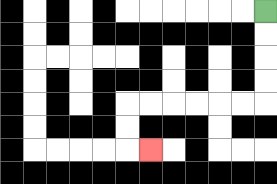{'start': '[11, 0]', 'end': '[6, 6]', 'path_directions': 'D,D,D,D,L,L,L,L,L,L,D,D,R', 'path_coordinates': '[[11, 0], [11, 1], [11, 2], [11, 3], [11, 4], [10, 4], [9, 4], [8, 4], [7, 4], [6, 4], [5, 4], [5, 5], [5, 6], [6, 6]]'}